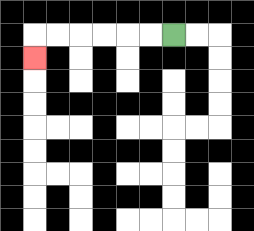{'start': '[7, 1]', 'end': '[1, 2]', 'path_directions': 'L,L,L,L,L,L,D', 'path_coordinates': '[[7, 1], [6, 1], [5, 1], [4, 1], [3, 1], [2, 1], [1, 1], [1, 2]]'}